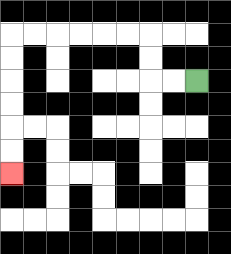{'start': '[8, 3]', 'end': '[0, 7]', 'path_directions': 'L,L,U,U,L,L,L,L,L,L,D,D,D,D,D,D', 'path_coordinates': '[[8, 3], [7, 3], [6, 3], [6, 2], [6, 1], [5, 1], [4, 1], [3, 1], [2, 1], [1, 1], [0, 1], [0, 2], [0, 3], [0, 4], [0, 5], [0, 6], [0, 7]]'}